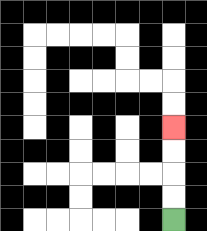{'start': '[7, 9]', 'end': '[7, 5]', 'path_directions': 'U,U,U,U', 'path_coordinates': '[[7, 9], [7, 8], [7, 7], [7, 6], [7, 5]]'}